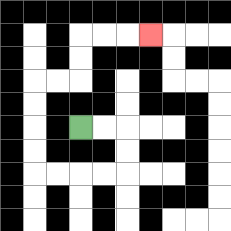{'start': '[3, 5]', 'end': '[6, 1]', 'path_directions': 'R,R,D,D,L,L,L,L,U,U,U,U,R,R,U,U,R,R,R', 'path_coordinates': '[[3, 5], [4, 5], [5, 5], [5, 6], [5, 7], [4, 7], [3, 7], [2, 7], [1, 7], [1, 6], [1, 5], [1, 4], [1, 3], [2, 3], [3, 3], [3, 2], [3, 1], [4, 1], [5, 1], [6, 1]]'}